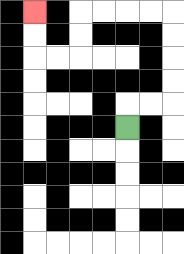{'start': '[5, 5]', 'end': '[1, 0]', 'path_directions': 'U,R,R,U,U,U,U,L,L,L,L,D,D,L,L,U,U', 'path_coordinates': '[[5, 5], [5, 4], [6, 4], [7, 4], [7, 3], [7, 2], [7, 1], [7, 0], [6, 0], [5, 0], [4, 0], [3, 0], [3, 1], [3, 2], [2, 2], [1, 2], [1, 1], [1, 0]]'}